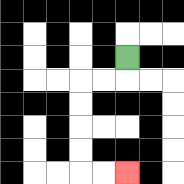{'start': '[5, 2]', 'end': '[5, 7]', 'path_directions': 'D,L,L,D,D,D,D,R,R', 'path_coordinates': '[[5, 2], [5, 3], [4, 3], [3, 3], [3, 4], [3, 5], [3, 6], [3, 7], [4, 7], [5, 7]]'}